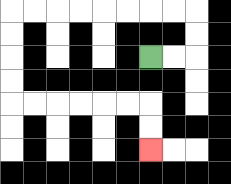{'start': '[6, 2]', 'end': '[6, 6]', 'path_directions': 'R,R,U,U,L,L,L,L,L,L,L,L,D,D,D,D,R,R,R,R,R,R,D,D', 'path_coordinates': '[[6, 2], [7, 2], [8, 2], [8, 1], [8, 0], [7, 0], [6, 0], [5, 0], [4, 0], [3, 0], [2, 0], [1, 0], [0, 0], [0, 1], [0, 2], [0, 3], [0, 4], [1, 4], [2, 4], [3, 4], [4, 4], [5, 4], [6, 4], [6, 5], [6, 6]]'}